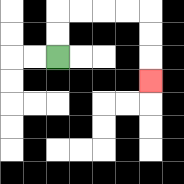{'start': '[2, 2]', 'end': '[6, 3]', 'path_directions': 'U,U,R,R,R,R,D,D,D', 'path_coordinates': '[[2, 2], [2, 1], [2, 0], [3, 0], [4, 0], [5, 0], [6, 0], [6, 1], [6, 2], [6, 3]]'}